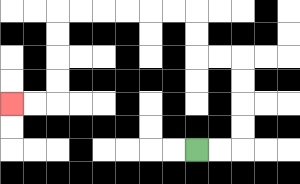{'start': '[8, 6]', 'end': '[0, 4]', 'path_directions': 'R,R,U,U,U,U,L,L,U,U,L,L,L,L,L,L,D,D,D,D,L,L', 'path_coordinates': '[[8, 6], [9, 6], [10, 6], [10, 5], [10, 4], [10, 3], [10, 2], [9, 2], [8, 2], [8, 1], [8, 0], [7, 0], [6, 0], [5, 0], [4, 0], [3, 0], [2, 0], [2, 1], [2, 2], [2, 3], [2, 4], [1, 4], [0, 4]]'}